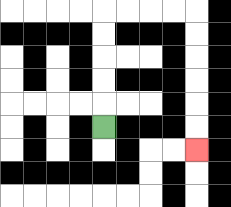{'start': '[4, 5]', 'end': '[8, 6]', 'path_directions': 'U,U,U,U,U,R,R,R,R,D,D,D,D,D,D', 'path_coordinates': '[[4, 5], [4, 4], [4, 3], [4, 2], [4, 1], [4, 0], [5, 0], [6, 0], [7, 0], [8, 0], [8, 1], [8, 2], [8, 3], [8, 4], [8, 5], [8, 6]]'}